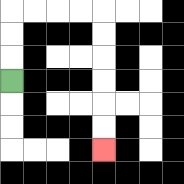{'start': '[0, 3]', 'end': '[4, 6]', 'path_directions': 'U,U,U,R,R,R,R,D,D,D,D,D,D', 'path_coordinates': '[[0, 3], [0, 2], [0, 1], [0, 0], [1, 0], [2, 0], [3, 0], [4, 0], [4, 1], [4, 2], [4, 3], [4, 4], [4, 5], [4, 6]]'}